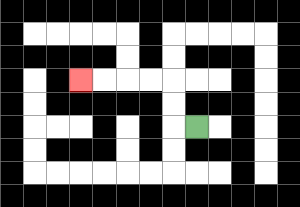{'start': '[8, 5]', 'end': '[3, 3]', 'path_directions': 'L,U,U,L,L,L,L', 'path_coordinates': '[[8, 5], [7, 5], [7, 4], [7, 3], [6, 3], [5, 3], [4, 3], [3, 3]]'}